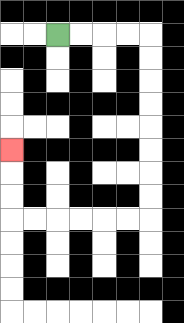{'start': '[2, 1]', 'end': '[0, 6]', 'path_directions': 'R,R,R,R,D,D,D,D,D,D,D,D,L,L,L,L,L,L,U,U,U', 'path_coordinates': '[[2, 1], [3, 1], [4, 1], [5, 1], [6, 1], [6, 2], [6, 3], [6, 4], [6, 5], [6, 6], [6, 7], [6, 8], [6, 9], [5, 9], [4, 9], [3, 9], [2, 9], [1, 9], [0, 9], [0, 8], [0, 7], [0, 6]]'}